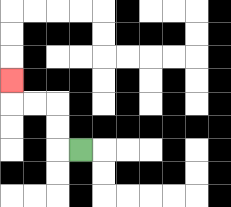{'start': '[3, 6]', 'end': '[0, 3]', 'path_directions': 'L,U,U,L,L,U', 'path_coordinates': '[[3, 6], [2, 6], [2, 5], [2, 4], [1, 4], [0, 4], [0, 3]]'}